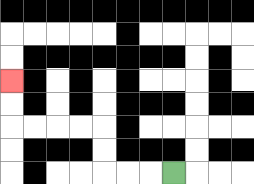{'start': '[7, 7]', 'end': '[0, 3]', 'path_directions': 'L,L,L,U,U,L,L,L,L,U,U', 'path_coordinates': '[[7, 7], [6, 7], [5, 7], [4, 7], [4, 6], [4, 5], [3, 5], [2, 5], [1, 5], [0, 5], [0, 4], [0, 3]]'}